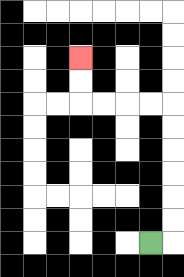{'start': '[6, 10]', 'end': '[3, 2]', 'path_directions': 'R,U,U,U,U,U,U,L,L,L,L,U,U', 'path_coordinates': '[[6, 10], [7, 10], [7, 9], [7, 8], [7, 7], [7, 6], [7, 5], [7, 4], [6, 4], [5, 4], [4, 4], [3, 4], [3, 3], [3, 2]]'}